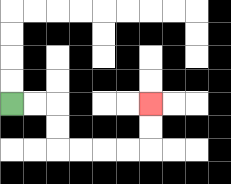{'start': '[0, 4]', 'end': '[6, 4]', 'path_directions': 'R,R,D,D,R,R,R,R,U,U', 'path_coordinates': '[[0, 4], [1, 4], [2, 4], [2, 5], [2, 6], [3, 6], [4, 6], [5, 6], [6, 6], [6, 5], [6, 4]]'}